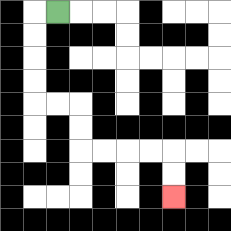{'start': '[2, 0]', 'end': '[7, 8]', 'path_directions': 'L,D,D,D,D,R,R,D,D,R,R,R,R,D,D', 'path_coordinates': '[[2, 0], [1, 0], [1, 1], [1, 2], [1, 3], [1, 4], [2, 4], [3, 4], [3, 5], [3, 6], [4, 6], [5, 6], [6, 6], [7, 6], [7, 7], [7, 8]]'}